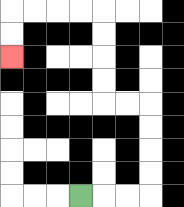{'start': '[3, 8]', 'end': '[0, 2]', 'path_directions': 'R,R,R,U,U,U,U,L,L,U,U,U,U,L,L,L,L,D,D', 'path_coordinates': '[[3, 8], [4, 8], [5, 8], [6, 8], [6, 7], [6, 6], [6, 5], [6, 4], [5, 4], [4, 4], [4, 3], [4, 2], [4, 1], [4, 0], [3, 0], [2, 0], [1, 0], [0, 0], [0, 1], [0, 2]]'}